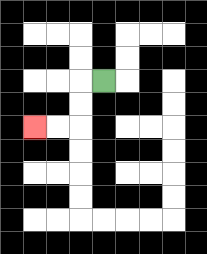{'start': '[4, 3]', 'end': '[1, 5]', 'path_directions': 'L,D,D,L,L', 'path_coordinates': '[[4, 3], [3, 3], [3, 4], [3, 5], [2, 5], [1, 5]]'}